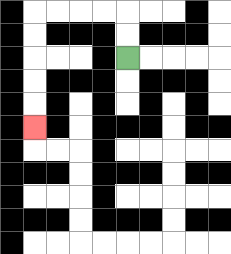{'start': '[5, 2]', 'end': '[1, 5]', 'path_directions': 'U,U,L,L,L,L,D,D,D,D,D', 'path_coordinates': '[[5, 2], [5, 1], [5, 0], [4, 0], [3, 0], [2, 0], [1, 0], [1, 1], [1, 2], [1, 3], [1, 4], [1, 5]]'}